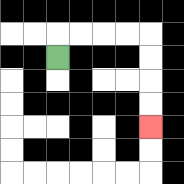{'start': '[2, 2]', 'end': '[6, 5]', 'path_directions': 'U,R,R,R,R,D,D,D,D', 'path_coordinates': '[[2, 2], [2, 1], [3, 1], [4, 1], [5, 1], [6, 1], [6, 2], [6, 3], [6, 4], [6, 5]]'}